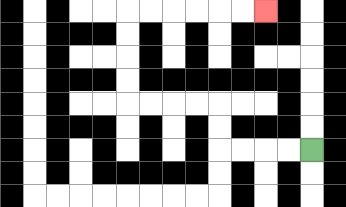{'start': '[13, 6]', 'end': '[11, 0]', 'path_directions': 'L,L,L,L,U,U,L,L,L,L,U,U,U,U,R,R,R,R,R,R', 'path_coordinates': '[[13, 6], [12, 6], [11, 6], [10, 6], [9, 6], [9, 5], [9, 4], [8, 4], [7, 4], [6, 4], [5, 4], [5, 3], [5, 2], [5, 1], [5, 0], [6, 0], [7, 0], [8, 0], [9, 0], [10, 0], [11, 0]]'}